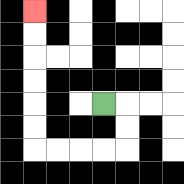{'start': '[4, 4]', 'end': '[1, 0]', 'path_directions': 'R,D,D,L,L,L,L,U,U,U,U,U,U', 'path_coordinates': '[[4, 4], [5, 4], [5, 5], [5, 6], [4, 6], [3, 6], [2, 6], [1, 6], [1, 5], [1, 4], [1, 3], [1, 2], [1, 1], [1, 0]]'}